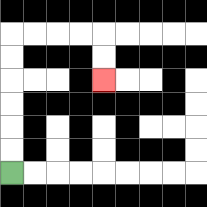{'start': '[0, 7]', 'end': '[4, 3]', 'path_directions': 'U,U,U,U,U,U,R,R,R,R,D,D', 'path_coordinates': '[[0, 7], [0, 6], [0, 5], [0, 4], [0, 3], [0, 2], [0, 1], [1, 1], [2, 1], [3, 1], [4, 1], [4, 2], [4, 3]]'}